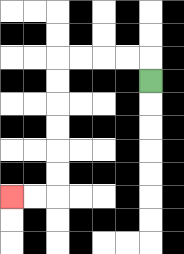{'start': '[6, 3]', 'end': '[0, 8]', 'path_directions': 'U,L,L,L,L,D,D,D,D,D,D,L,L', 'path_coordinates': '[[6, 3], [6, 2], [5, 2], [4, 2], [3, 2], [2, 2], [2, 3], [2, 4], [2, 5], [2, 6], [2, 7], [2, 8], [1, 8], [0, 8]]'}